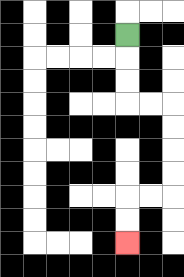{'start': '[5, 1]', 'end': '[5, 10]', 'path_directions': 'D,D,D,R,R,D,D,D,D,L,L,D,D', 'path_coordinates': '[[5, 1], [5, 2], [5, 3], [5, 4], [6, 4], [7, 4], [7, 5], [7, 6], [7, 7], [7, 8], [6, 8], [5, 8], [5, 9], [5, 10]]'}